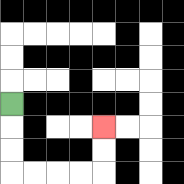{'start': '[0, 4]', 'end': '[4, 5]', 'path_directions': 'D,D,D,R,R,R,R,U,U', 'path_coordinates': '[[0, 4], [0, 5], [0, 6], [0, 7], [1, 7], [2, 7], [3, 7], [4, 7], [4, 6], [4, 5]]'}